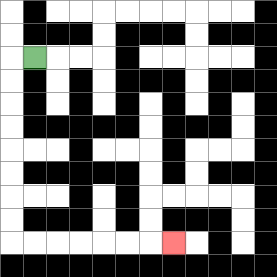{'start': '[1, 2]', 'end': '[7, 10]', 'path_directions': 'L,D,D,D,D,D,D,D,D,R,R,R,R,R,R,R', 'path_coordinates': '[[1, 2], [0, 2], [0, 3], [0, 4], [0, 5], [0, 6], [0, 7], [0, 8], [0, 9], [0, 10], [1, 10], [2, 10], [3, 10], [4, 10], [5, 10], [6, 10], [7, 10]]'}